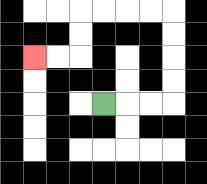{'start': '[4, 4]', 'end': '[1, 2]', 'path_directions': 'R,R,R,U,U,U,U,L,L,L,L,D,D,L,L', 'path_coordinates': '[[4, 4], [5, 4], [6, 4], [7, 4], [7, 3], [7, 2], [7, 1], [7, 0], [6, 0], [5, 0], [4, 0], [3, 0], [3, 1], [3, 2], [2, 2], [1, 2]]'}